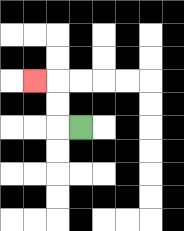{'start': '[3, 5]', 'end': '[1, 3]', 'path_directions': 'L,U,U,L', 'path_coordinates': '[[3, 5], [2, 5], [2, 4], [2, 3], [1, 3]]'}